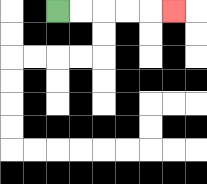{'start': '[2, 0]', 'end': '[7, 0]', 'path_directions': 'R,R,R,R,R', 'path_coordinates': '[[2, 0], [3, 0], [4, 0], [5, 0], [6, 0], [7, 0]]'}